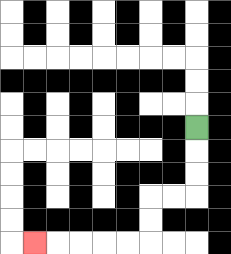{'start': '[8, 5]', 'end': '[1, 10]', 'path_directions': 'D,D,D,L,L,D,D,L,L,L,L,L', 'path_coordinates': '[[8, 5], [8, 6], [8, 7], [8, 8], [7, 8], [6, 8], [6, 9], [6, 10], [5, 10], [4, 10], [3, 10], [2, 10], [1, 10]]'}